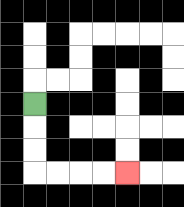{'start': '[1, 4]', 'end': '[5, 7]', 'path_directions': 'D,D,D,R,R,R,R', 'path_coordinates': '[[1, 4], [1, 5], [1, 6], [1, 7], [2, 7], [3, 7], [4, 7], [5, 7]]'}